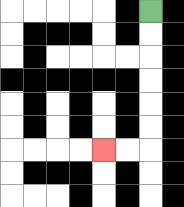{'start': '[6, 0]', 'end': '[4, 6]', 'path_directions': 'D,D,D,D,D,D,L,L', 'path_coordinates': '[[6, 0], [6, 1], [6, 2], [6, 3], [6, 4], [6, 5], [6, 6], [5, 6], [4, 6]]'}